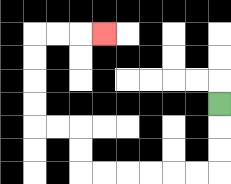{'start': '[9, 4]', 'end': '[4, 1]', 'path_directions': 'D,D,D,L,L,L,L,L,L,U,U,L,L,U,U,U,U,R,R,R', 'path_coordinates': '[[9, 4], [9, 5], [9, 6], [9, 7], [8, 7], [7, 7], [6, 7], [5, 7], [4, 7], [3, 7], [3, 6], [3, 5], [2, 5], [1, 5], [1, 4], [1, 3], [1, 2], [1, 1], [2, 1], [3, 1], [4, 1]]'}